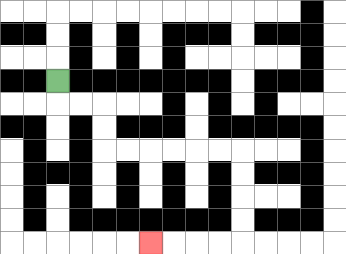{'start': '[2, 3]', 'end': '[6, 10]', 'path_directions': 'D,R,R,D,D,R,R,R,R,R,R,D,D,D,D,L,L,L,L', 'path_coordinates': '[[2, 3], [2, 4], [3, 4], [4, 4], [4, 5], [4, 6], [5, 6], [6, 6], [7, 6], [8, 6], [9, 6], [10, 6], [10, 7], [10, 8], [10, 9], [10, 10], [9, 10], [8, 10], [7, 10], [6, 10]]'}